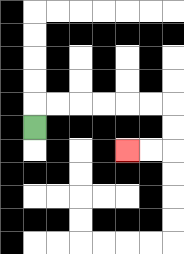{'start': '[1, 5]', 'end': '[5, 6]', 'path_directions': 'U,R,R,R,R,R,R,D,D,L,L', 'path_coordinates': '[[1, 5], [1, 4], [2, 4], [3, 4], [4, 4], [5, 4], [6, 4], [7, 4], [7, 5], [7, 6], [6, 6], [5, 6]]'}